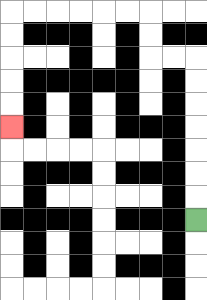{'start': '[8, 9]', 'end': '[0, 5]', 'path_directions': 'U,U,U,U,U,U,U,L,L,U,U,L,L,L,L,L,L,D,D,D,D,D', 'path_coordinates': '[[8, 9], [8, 8], [8, 7], [8, 6], [8, 5], [8, 4], [8, 3], [8, 2], [7, 2], [6, 2], [6, 1], [6, 0], [5, 0], [4, 0], [3, 0], [2, 0], [1, 0], [0, 0], [0, 1], [0, 2], [0, 3], [0, 4], [0, 5]]'}